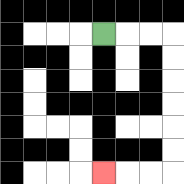{'start': '[4, 1]', 'end': '[4, 7]', 'path_directions': 'R,R,R,D,D,D,D,D,D,L,L,L', 'path_coordinates': '[[4, 1], [5, 1], [6, 1], [7, 1], [7, 2], [7, 3], [7, 4], [7, 5], [7, 6], [7, 7], [6, 7], [5, 7], [4, 7]]'}